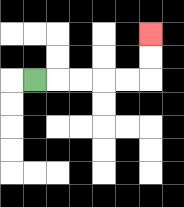{'start': '[1, 3]', 'end': '[6, 1]', 'path_directions': 'R,R,R,R,R,U,U', 'path_coordinates': '[[1, 3], [2, 3], [3, 3], [4, 3], [5, 3], [6, 3], [6, 2], [6, 1]]'}